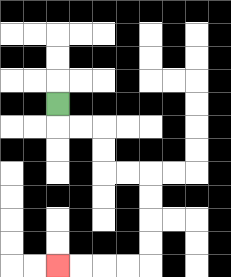{'start': '[2, 4]', 'end': '[2, 11]', 'path_directions': 'D,R,R,D,D,R,R,D,D,D,D,L,L,L,L', 'path_coordinates': '[[2, 4], [2, 5], [3, 5], [4, 5], [4, 6], [4, 7], [5, 7], [6, 7], [6, 8], [6, 9], [6, 10], [6, 11], [5, 11], [4, 11], [3, 11], [2, 11]]'}